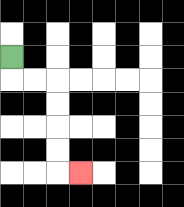{'start': '[0, 2]', 'end': '[3, 7]', 'path_directions': 'D,R,R,D,D,D,D,R', 'path_coordinates': '[[0, 2], [0, 3], [1, 3], [2, 3], [2, 4], [2, 5], [2, 6], [2, 7], [3, 7]]'}